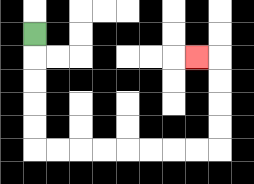{'start': '[1, 1]', 'end': '[8, 2]', 'path_directions': 'D,D,D,D,D,R,R,R,R,R,R,R,R,U,U,U,U,L', 'path_coordinates': '[[1, 1], [1, 2], [1, 3], [1, 4], [1, 5], [1, 6], [2, 6], [3, 6], [4, 6], [5, 6], [6, 6], [7, 6], [8, 6], [9, 6], [9, 5], [9, 4], [9, 3], [9, 2], [8, 2]]'}